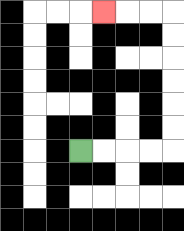{'start': '[3, 6]', 'end': '[4, 0]', 'path_directions': 'R,R,R,R,U,U,U,U,U,U,L,L,L', 'path_coordinates': '[[3, 6], [4, 6], [5, 6], [6, 6], [7, 6], [7, 5], [7, 4], [7, 3], [7, 2], [7, 1], [7, 0], [6, 0], [5, 0], [4, 0]]'}